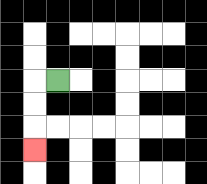{'start': '[2, 3]', 'end': '[1, 6]', 'path_directions': 'L,D,D,D', 'path_coordinates': '[[2, 3], [1, 3], [1, 4], [1, 5], [1, 6]]'}